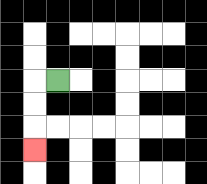{'start': '[2, 3]', 'end': '[1, 6]', 'path_directions': 'L,D,D,D', 'path_coordinates': '[[2, 3], [1, 3], [1, 4], [1, 5], [1, 6]]'}